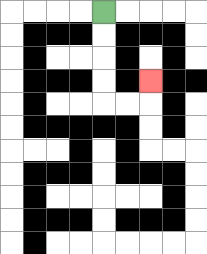{'start': '[4, 0]', 'end': '[6, 3]', 'path_directions': 'D,D,D,D,R,R,U', 'path_coordinates': '[[4, 0], [4, 1], [4, 2], [4, 3], [4, 4], [5, 4], [6, 4], [6, 3]]'}